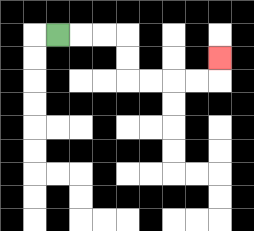{'start': '[2, 1]', 'end': '[9, 2]', 'path_directions': 'R,R,R,D,D,R,R,R,R,U', 'path_coordinates': '[[2, 1], [3, 1], [4, 1], [5, 1], [5, 2], [5, 3], [6, 3], [7, 3], [8, 3], [9, 3], [9, 2]]'}